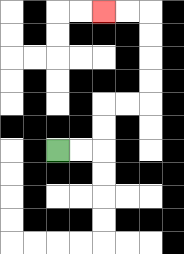{'start': '[2, 6]', 'end': '[4, 0]', 'path_directions': 'R,R,U,U,R,R,U,U,U,U,L,L', 'path_coordinates': '[[2, 6], [3, 6], [4, 6], [4, 5], [4, 4], [5, 4], [6, 4], [6, 3], [6, 2], [6, 1], [6, 0], [5, 0], [4, 0]]'}